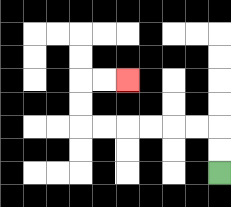{'start': '[9, 7]', 'end': '[5, 3]', 'path_directions': 'U,U,L,L,L,L,L,L,U,U,R,R', 'path_coordinates': '[[9, 7], [9, 6], [9, 5], [8, 5], [7, 5], [6, 5], [5, 5], [4, 5], [3, 5], [3, 4], [3, 3], [4, 3], [5, 3]]'}